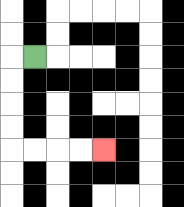{'start': '[1, 2]', 'end': '[4, 6]', 'path_directions': 'L,D,D,D,D,R,R,R,R', 'path_coordinates': '[[1, 2], [0, 2], [0, 3], [0, 4], [0, 5], [0, 6], [1, 6], [2, 6], [3, 6], [4, 6]]'}